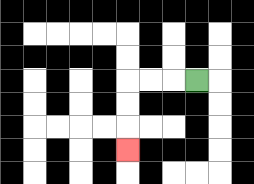{'start': '[8, 3]', 'end': '[5, 6]', 'path_directions': 'L,L,L,D,D,D', 'path_coordinates': '[[8, 3], [7, 3], [6, 3], [5, 3], [5, 4], [5, 5], [5, 6]]'}